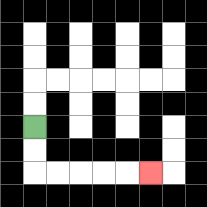{'start': '[1, 5]', 'end': '[6, 7]', 'path_directions': 'D,D,R,R,R,R,R', 'path_coordinates': '[[1, 5], [1, 6], [1, 7], [2, 7], [3, 7], [4, 7], [5, 7], [6, 7]]'}